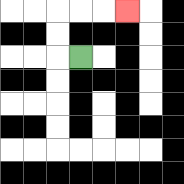{'start': '[3, 2]', 'end': '[5, 0]', 'path_directions': 'L,U,U,R,R,R', 'path_coordinates': '[[3, 2], [2, 2], [2, 1], [2, 0], [3, 0], [4, 0], [5, 0]]'}